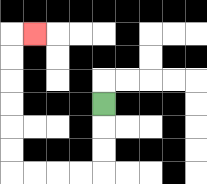{'start': '[4, 4]', 'end': '[1, 1]', 'path_directions': 'D,D,D,L,L,L,L,U,U,U,U,U,U,R', 'path_coordinates': '[[4, 4], [4, 5], [4, 6], [4, 7], [3, 7], [2, 7], [1, 7], [0, 7], [0, 6], [0, 5], [0, 4], [0, 3], [0, 2], [0, 1], [1, 1]]'}